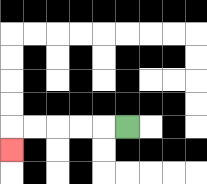{'start': '[5, 5]', 'end': '[0, 6]', 'path_directions': 'L,L,L,L,L,D', 'path_coordinates': '[[5, 5], [4, 5], [3, 5], [2, 5], [1, 5], [0, 5], [0, 6]]'}